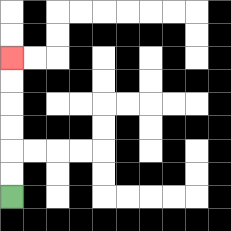{'start': '[0, 8]', 'end': '[0, 2]', 'path_directions': 'U,U,U,U,U,U', 'path_coordinates': '[[0, 8], [0, 7], [0, 6], [0, 5], [0, 4], [0, 3], [0, 2]]'}